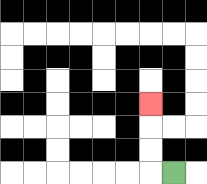{'start': '[7, 7]', 'end': '[6, 4]', 'path_directions': 'L,U,U,U', 'path_coordinates': '[[7, 7], [6, 7], [6, 6], [6, 5], [6, 4]]'}